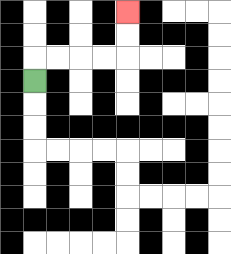{'start': '[1, 3]', 'end': '[5, 0]', 'path_directions': 'U,R,R,R,R,U,U', 'path_coordinates': '[[1, 3], [1, 2], [2, 2], [3, 2], [4, 2], [5, 2], [5, 1], [5, 0]]'}